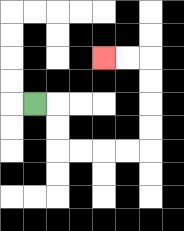{'start': '[1, 4]', 'end': '[4, 2]', 'path_directions': 'R,D,D,R,R,R,R,U,U,U,U,L,L', 'path_coordinates': '[[1, 4], [2, 4], [2, 5], [2, 6], [3, 6], [4, 6], [5, 6], [6, 6], [6, 5], [6, 4], [6, 3], [6, 2], [5, 2], [4, 2]]'}